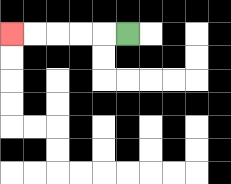{'start': '[5, 1]', 'end': '[0, 1]', 'path_directions': 'L,L,L,L,L', 'path_coordinates': '[[5, 1], [4, 1], [3, 1], [2, 1], [1, 1], [0, 1]]'}